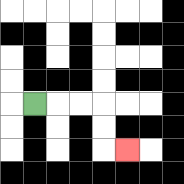{'start': '[1, 4]', 'end': '[5, 6]', 'path_directions': 'R,R,R,D,D,R', 'path_coordinates': '[[1, 4], [2, 4], [3, 4], [4, 4], [4, 5], [4, 6], [5, 6]]'}